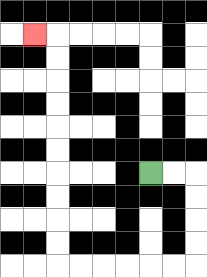{'start': '[6, 7]', 'end': '[1, 1]', 'path_directions': 'R,R,D,D,D,D,L,L,L,L,L,L,U,U,U,U,U,U,U,U,U,U,L', 'path_coordinates': '[[6, 7], [7, 7], [8, 7], [8, 8], [8, 9], [8, 10], [8, 11], [7, 11], [6, 11], [5, 11], [4, 11], [3, 11], [2, 11], [2, 10], [2, 9], [2, 8], [2, 7], [2, 6], [2, 5], [2, 4], [2, 3], [2, 2], [2, 1], [1, 1]]'}